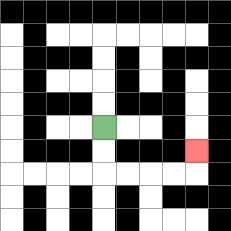{'start': '[4, 5]', 'end': '[8, 6]', 'path_directions': 'D,D,R,R,R,R,U', 'path_coordinates': '[[4, 5], [4, 6], [4, 7], [5, 7], [6, 7], [7, 7], [8, 7], [8, 6]]'}